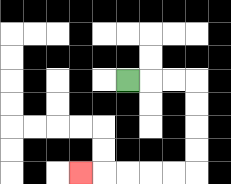{'start': '[5, 3]', 'end': '[3, 7]', 'path_directions': 'R,R,R,D,D,D,D,L,L,L,L,L', 'path_coordinates': '[[5, 3], [6, 3], [7, 3], [8, 3], [8, 4], [8, 5], [8, 6], [8, 7], [7, 7], [6, 7], [5, 7], [4, 7], [3, 7]]'}